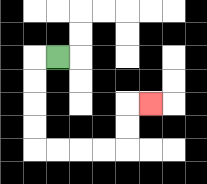{'start': '[2, 2]', 'end': '[6, 4]', 'path_directions': 'L,D,D,D,D,R,R,R,R,U,U,R', 'path_coordinates': '[[2, 2], [1, 2], [1, 3], [1, 4], [1, 5], [1, 6], [2, 6], [3, 6], [4, 6], [5, 6], [5, 5], [5, 4], [6, 4]]'}